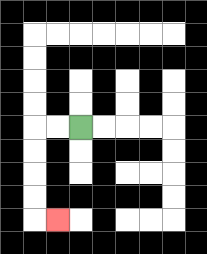{'start': '[3, 5]', 'end': '[2, 9]', 'path_directions': 'L,L,D,D,D,D,R', 'path_coordinates': '[[3, 5], [2, 5], [1, 5], [1, 6], [1, 7], [1, 8], [1, 9], [2, 9]]'}